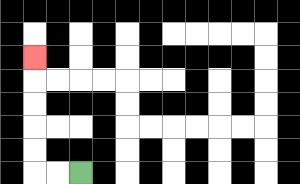{'start': '[3, 7]', 'end': '[1, 2]', 'path_directions': 'L,L,U,U,U,U,U', 'path_coordinates': '[[3, 7], [2, 7], [1, 7], [1, 6], [1, 5], [1, 4], [1, 3], [1, 2]]'}